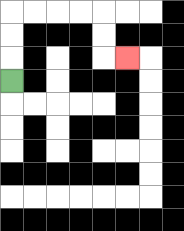{'start': '[0, 3]', 'end': '[5, 2]', 'path_directions': 'U,U,U,R,R,R,R,D,D,R', 'path_coordinates': '[[0, 3], [0, 2], [0, 1], [0, 0], [1, 0], [2, 0], [3, 0], [4, 0], [4, 1], [4, 2], [5, 2]]'}